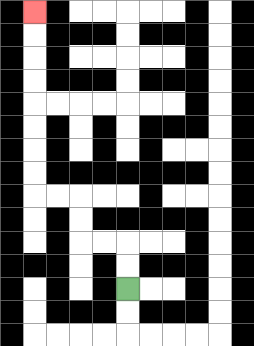{'start': '[5, 12]', 'end': '[1, 0]', 'path_directions': 'U,U,L,L,U,U,L,L,U,U,U,U,U,U,U,U', 'path_coordinates': '[[5, 12], [5, 11], [5, 10], [4, 10], [3, 10], [3, 9], [3, 8], [2, 8], [1, 8], [1, 7], [1, 6], [1, 5], [1, 4], [1, 3], [1, 2], [1, 1], [1, 0]]'}